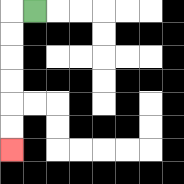{'start': '[1, 0]', 'end': '[0, 6]', 'path_directions': 'L,D,D,D,D,D,D', 'path_coordinates': '[[1, 0], [0, 0], [0, 1], [0, 2], [0, 3], [0, 4], [0, 5], [0, 6]]'}